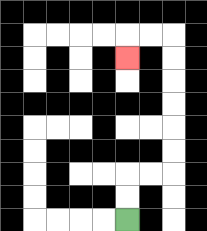{'start': '[5, 9]', 'end': '[5, 2]', 'path_directions': 'U,U,R,R,U,U,U,U,U,U,L,L,D', 'path_coordinates': '[[5, 9], [5, 8], [5, 7], [6, 7], [7, 7], [7, 6], [7, 5], [7, 4], [7, 3], [7, 2], [7, 1], [6, 1], [5, 1], [5, 2]]'}